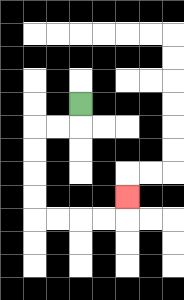{'start': '[3, 4]', 'end': '[5, 8]', 'path_directions': 'D,L,L,D,D,D,D,R,R,R,R,U', 'path_coordinates': '[[3, 4], [3, 5], [2, 5], [1, 5], [1, 6], [1, 7], [1, 8], [1, 9], [2, 9], [3, 9], [4, 9], [5, 9], [5, 8]]'}